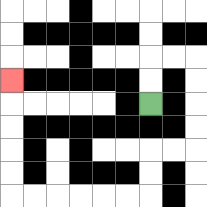{'start': '[6, 4]', 'end': '[0, 3]', 'path_directions': 'U,U,R,R,D,D,D,D,L,L,D,D,L,L,L,L,L,L,U,U,U,U,U', 'path_coordinates': '[[6, 4], [6, 3], [6, 2], [7, 2], [8, 2], [8, 3], [8, 4], [8, 5], [8, 6], [7, 6], [6, 6], [6, 7], [6, 8], [5, 8], [4, 8], [3, 8], [2, 8], [1, 8], [0, 8], [0, 7], [0, 6], [0, 5], [0, 4], [0, 3]]'}